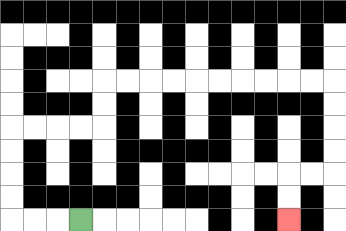{'start': '[3, 9]', 'end': '[12, 9]', 'path_directions': 'L,L,L,U,U,U,U,R,R,R,R,U,U,R,R,R,R,R,R,R,R,R,R,D,D,D,D,L,L,D,D', 'path_coordinates': '[[3, 9], [2, 9], [1, 9], [0, 9], [0, 8], [0, 7], [0, 6], [0, 5], [1, 5], [2, 5], [3, 5], [4, 5], [4, 4], [4, 3], [5, 3], [6, 3], [7, 3], [8, 3], [9, 3], [10, 3], [11, 3], [12, 3], [13, 3], [14, 3], [14, 4], [14, 5], [14, 6], [14, 7], [13, 7], [12, 7], [12, 8], [12, 9]]'}